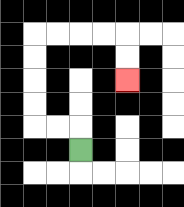{'start': '[3, 6]', 'end': '[5, 3]', 'path_directions': 'U,L,L,U,U,U,U,R,R,R,R,D,D', 'path_coordinates': '[[3, 6], [3, 5], [2, 5], [1, 5], [1, 4], [1, 3], [1, 2], [1, 1], [2, 1], [3, 1], [4, 1], [5, 1], [5, 2], [5, 3]]'}